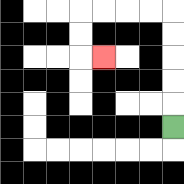{'start': '[7, 5]', 'end': '[4, 2]', 'path_directions': 'U,U,U,U,U,L,L,L,L,D,D,R', 'path_coordinates': '[[7, 5], [7, 4], [7, 3], [7, 2], [7, 1], [7, 0], [6, 0], [5, 0], [4, 0], [3, 0], [3, 1], [3, 2], [4, 2]]'}